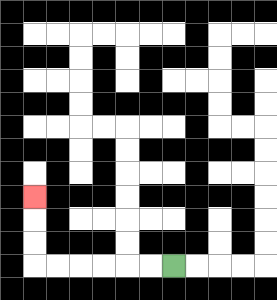{'start': '[7, 11]', 'end': '[1, 8]', 'path_directions': 'L,L,L,L,L,L,U,U,U', 'path_coordinates': '[[7, 11], [6, 11], [5, 11], [4, 11], [3, 11], [2, 11], [1, 11], [1, 10], [1, 9], [1, 8]]'}